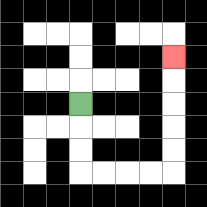{'start': '[3, 4]', 'end': '[7, 2]', 'path_directions': 'D,D,D,R,R,R,R,U,U,U,U,U', 'path_coordinates': '[[3, 4], [3, 5], [3, 6], [3, 7], [4, 7], [5, 7], [6, 7], [7, 7], [7, 6], [7, 5], [7, 4], [7, 3], [7, 2]]'}